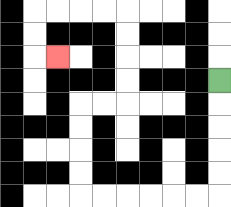{'start': '[9, 3]', 'end': '[2, 2]', 'path_directions': 'D,D,D,D,D,L,L,L,L,L,L,U,U,U,U,R,R,U,U,U,U,L,L,L,L,D,D,R', 'path_coordinates': '[[9, 3], [9, 4], [9, 5], [9, 6], [9, 7], [9, 8], [8, 8], [7, 8], [6, 8], [5, 8], [4, 8], [3, 8], [3, 7], [3, 6], [3, 5], [3, 4], [4, 4], [5, 4], [5, 3], [5, 2], [5, 1], [5, 0], [4, 0], [3, 0], [2, 0], [1, 0], [1, 1], [1, 2], [2, 2]]'}